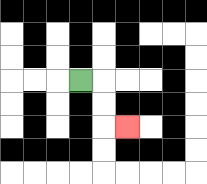{'start': '[3, 3]', 'end': '[5, 5]', 'path_directions': 'R,D,D,R', 'path_coordinates': '[[3, 3], [4, 3], [4, 4], [4, 5], [5, 5]]'}